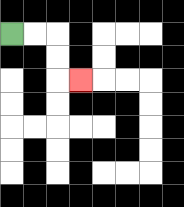{'start': '[0, 1]', 'end': '[3, 3]', 'path_directions': 'R,R,D,D,R', 'path_coordinates': '[[0, 1], [1, 1], [2, 1], [2, 2], [2, 3], [3, 3]]'}